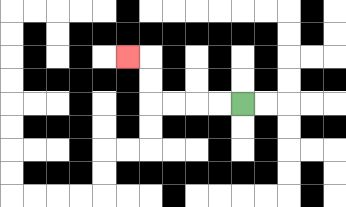{'start': '[10, 4]', 'end': '[5, 2]', 'path_directions': 'L,L,L,L,U,U,L', 'path_coordinates': '[[10, 4], [9, 4], [8, 4], [7, 4], [6, 4], [6, 3], [6, 2], [5, 2]]'}